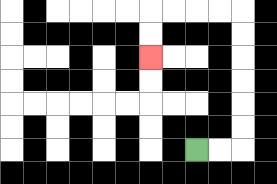{'start': '[8, 6]', 'end': '[6, 2]', 'path_directions': 'R,R,U,U,U,U,U,U,L,L,L,L,D,D', 'path_coordinates': '[[8, 6], [9, 6], [10, 6], [10, 5], [10, 4], [10, 3], [10, 2], [10, 1], [10, 0], [9, 0], [8, 0], [7, 0], [6, 0], [6, 1], [6, 2]]'}